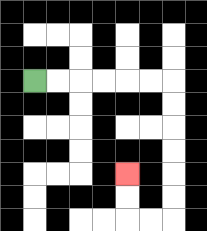{'start': '[1, 3]', 'end': '[5, 7]', 'path_directions': 'R,R,R,R,R,R,D,D,D,D,D,D,L,L,U,U', 'path_coordinates': '[[1, 3], [2, 3], [3, 3], [4, 3], [5, 3], [6, 3], [7, 3], [7, 4], [7, 5], [7, 6], [7, 7], [7, 8], [7, 9], [6, 9], [5, 9], [5, 8], [5, 7]]'}